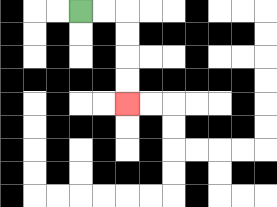{'start': '[3, 0]', 'end': '[5, 4]', 'path_directions': 'R,R,D,D,D,D', 'path_coordinates': '[[3, 0], [4, 0], [5, 0], [5, 1], [5, 2], [5, 3], [5, 4]]'}